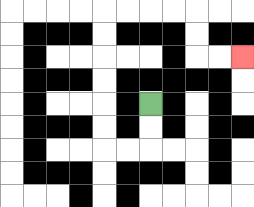{'start': '[6, 4]', 'end': '[10, 2]', 'path_directions': 'D,D,L,L,U,U,U,U,U,U,R,R,R,R,D,D,R,R', 'path_coordinates': '[[6, 4], [6, 5], [6, 6], [5, 6], [4, 6], [4, 5], [4, 4], [4, 3], [4, 2], [4, 1], [4, 0], [5, 0], [6, 0], [7, 0], [8, 0], [8, 1], [8, 2], [9, 2], [10, 2]]'}